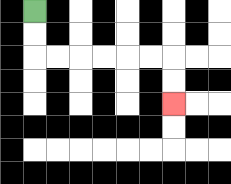{'start': '[1, 0]', 'end': '[7, 4]', 'path_directions': 'D,D,R,R,R,R,R,R,D,D', 'path_coordinates': '[[1, 0], [1, 1], [1, 2], [2, 2], [3, 2], [4, 2], [5, 2], [6, 2], [7, 2], [7, 3], [7, 4]]'}